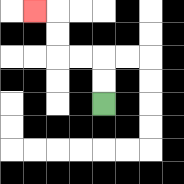{'start': '[4, 4]', 'end': '[1, 0]', 'path_directions': 'U,U,L,L,U,U,L', 'path_coordinates': '[[4, 4], [4, 3], [4, 2], [3, 2], [2, 2], [2, 1], [2, 0], [1, 0]]'}